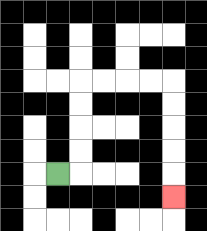{'start': '[2, 7]', 'end': '[7, 8]', 'path_directions': 'R,U,U,U,U,R,R,R,R,D,D,D,D,D', 'path_coordinates': '[[2, 7], [3, 7], [3, 6], [3, 5], [3, 4], [3, 3], [4, 3], [5, 3], [6, 3], [7, 3], [7, 4], [7, 5], [7, 6], [7, 7], [7, 8]]'}